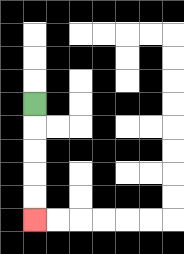{'start': '[1, 4]', 'end': '[1, 9]', 'path_directions': 'D,D,D,D,D', 'path_coordinates': '[[1, 4], [1, 5], [1, 6], [1, 7], [1, 8], [1, 9]]'}